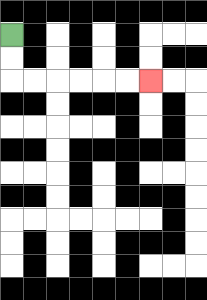{'start': '[0, 1]', 'end': '[6, 3]', 'path_directions': 'D,D,R,R,R,R,R,R', 'path_coordinates': '[[0, 1], [0, 2], [0, 3], [1, 3], [2, 3], [3, 3], [4, 3], [5, 3], [6, 3]]'}